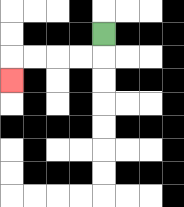{'start': '[4, 1]', 'end': '[0, 3]', 'path_directions': 'D,L,L,L,L,D', 'path_coordinates': '[[4, 1], [4, 2], [3, 2], [2, 2], [1, 2], [0, 2], [0, 3]]'}